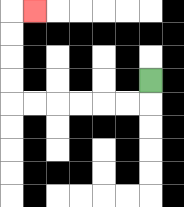{'start': '[6, 3]', 'end': '[1, 0]', 'path_directions': 'D,L,L,L,L,L,L,U,U,U,U,R', 'path_coordinates': '[[6, 3], [6, 4], [5, 4], [4, 4], [3, 4], [2, 4], [1, 4], [0, 4], [0, 3], [0, 2], [0, 1], [0, 0], [1, 0]]'}